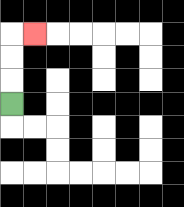{'start': '[0, 4]', 'end': '[1, 1]', 'path_directions': 'U,U,U,R', 'path_coordinates': '[[0, 4], [0, 3], [0, 2], [0, 1], [1, 1]]'}